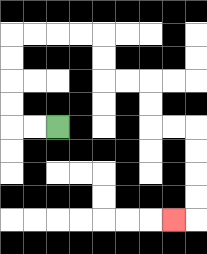{'start': '[2, 5]', 'end': '[7, 9]', 'path_directions': 'L,L,U,U,U,U,R,R,R,R,D,D,R,R,D,D,R,R,D,D,D,D,L', 'path_coordinates': '[[2, 5], [1, 5], [0, 5], [0, 4], [0, 3], [0, 2], [0, 1], [1, 1], [2, 1], [3, 1], [4, 1], [4, 2], [4, 3], [5, 3], [6, 3], [6, 4], [6, 5], [7, 5], [8, 5], [8, 6], [8, 7], [8, 8], [8, 9], [7, 9]]'}